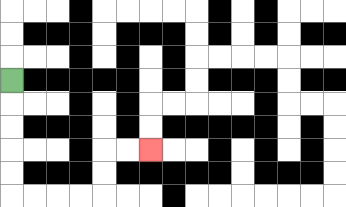{'start': '[0, 3]', 'end': '[6, 6]', 'path_directions': 'D,D,D,D,D,R,R,R,R,U,U,R,R', 'path_coordinates': '[[0, 3], [0, 4], [0, 5], [0, 6], [0, 7], [0, 8], [1, 8], [2, 8], [3, 8], [4, 8], [4, 7], [4, 6], [5, 6], [6, 6]]'}